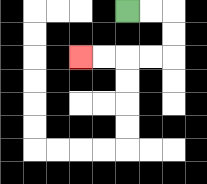{'start': '[5, 0]', 'end': '[3, 2]', 'path_directions': 'R,R,D,D,L,L,L,L', 'path_coordinates': '[[5, 0], [6, 0], [7, 0], [7, 1], [7, 2], [6, 2], [5, 2], [4, 2], [3, 2]]'}